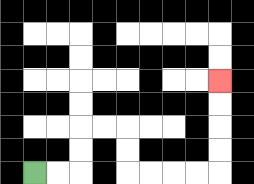{'start': '[1, 7]', 'end': '[9, 3]', 'path_directions': 'R,R,U,U,R,R,D,D,R,R,R,R,U,U,U,U', 'path_coordinates': '[[1, 7], [2, 7], [3, 7], [3, 6], [3, 5], [4, 5], [5, 5], [5, 6], [5, 7], [6, 7], [7, 7], [8, 7], [9, 7], [9, 6], [9, 5], [9, 4], [9, 3]]'}